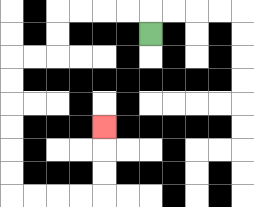{'start': '[6, 1]', 'end': '[4, 5]', 'path_directions': 'U,L,L,L,L,D,D,L,L,D,D,D,D,D,D,R,R,R,R,U,U,U', 'path_coordinates': '[[6, 1], [6, 0], [5, 0], [4, 0], [3, 0], [2, 0], [2, 1], [2, 2], [1, 2], [0, 2], [0, 3], [0, 4], [0, 5], [0, 6], [0, 7], [0, 8], [1, 8], [2, 8], [3, 8], [4, 8], [4, 7], [4, 6], [4, 5]]'}